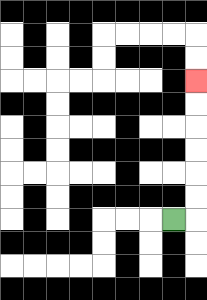{'start': '[7, 9]', 'end': '[8, 3]', 'path_directions': 'R,U,U,U,U,U,U', 'path_coordinates': '[[7, 9], [8, 9], [8, 8], [8, 7], [8, 6], [8, 5], [8, 4], [8, 3]]'}